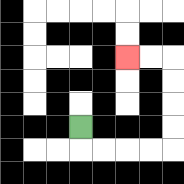{'start': '[3, 5]', 'end': '[5, 2]', 'path_directions': 'D,R,R,R,R,U,U,U,U,L,L', 'path_coordinates': '[[3, 5], [3, 6], [4, 6], [5, 6], [6, 6], [7, 6], [7, 5], [7, 4], [7, 3], [7, 2], [6, 2], [5, 2]]'}